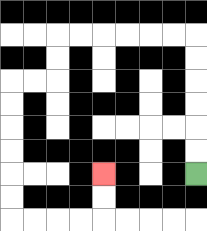{'start': '[8, 7]', 'end': '[4, 7]', 'path_directions': 'U,U,U,U,U,U,L,L,L,L,L,L,D,D,L,L,D,D,D,D,D,D,R,R,R,R,U,U', 'path_coordinates': '[[8, 7], [8, 6], [8, 5], [8, 4], [8, 3], [8, 2], [8, 1], [7, 1], [6, 1], [5, 1], [4, 1], [3, 1], [2, 1], [2, 2], [2, 3], [1, 3], [0, 3], [0, 4], [0, 5], [0, 6], [0, 7], [0, 8], [0, 9], [1, 9], [2, 9], [3, 9], [4, 9], [4, 8], [4, 7]]'}